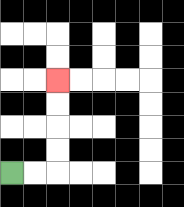{'start': '[0, 7]', 'end': '[2, 3]', 'path_directions': 'R,R,U,U,U,U', 'path_coordinates': '[[0, 7], [1, 7], [2, 7], [2, 6], [2, 5], [2, 4], [2, 3]]'}